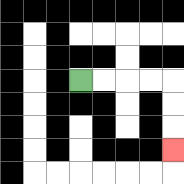{'start': '[3, 3]', 'end': '[7, 6]', 'path_directions': 'R,R,R,R,D,D,D', 'path_coordinates': '[[3, 3], [4, 3], [5, 3], [6, 3], [7, 3], [7, 4], [7, 5], [7, 6]]'}